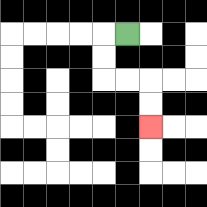{'start': '[5, 1]', 'end': '[6, 5]', 'path_directions': 'L,D,D,R,R,D,D', 'path_coordinates': '[[5, 1], [4, 1], [4, 2], [4, 3], [5, 3], [6, 3], [6, 4], [6, 5]]'}